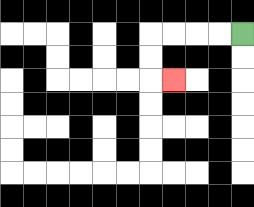{'start': '[10, 1]', 'end': '[7, 3]', 'path_directions': 'L,L,L,L,D,D,R', 'path_coordinates': '[[10, 1], [9, 1], [8, 1], [7, 1], [6, 1], [6, 2], [6, 3], [7, 3]]'}